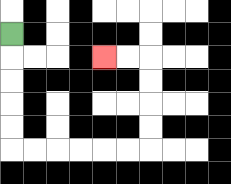{'start': '[0, 1]', 'end': '[4, 2]', 'path_directions': 'D,D,D,D,D,R,R,R,R,R,R,U,U,U,U,L,L', 'path_coordinates': '[[0, 1], [0, 2], [0, 3], [0, 4], [0, 5], [0, 6], [1, 6], [2, 6], [3, 6], [4, 6], [5, 6], [6, 6], [6, 5], [6, 4], [6, 3], [6, 2], [5, 2], [4, 2]]'}